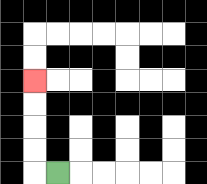{'start': '[2, 7]', 'end': '[1, 3]', 'path_directions': 'L,U,U,U,U', 'path_coordinates': '[[2, 7], [1, 7], [1, 6], [1, 5], [1, 4], [1, 3]]'}